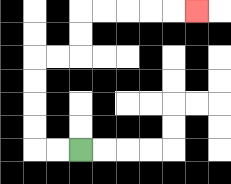{'start': '[3, 6]', 'end': '[8, 0]', 'path_directions': 'L,L,U,U,U,U,R,R,U,U,R,R,R,R,R', 'path_coordinates': '[[3, 6], [2, 6], [1, 6], [1, 5], [1, 4], [1, 3], [1, 2], [2, 2], [3, 2], [3, 1], [3, 0], [4, 0], [5, 0], [6, 0], [7, 0], [8, 0]]'}